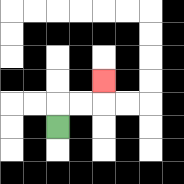{'start': '[2, 5]', 'end': '[4, 3]', 'path_directions': 'U,R,R,U', 'path_coordinates': '[[2, 5], [2, 4], [3, 4], [4, 4], [4, 3]]'}